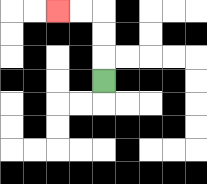{'start': '[4, 3]', 'end': '[2, 0]', 'path_directions': 'U,U,U,L,L', 'path_coordinates': '[[4, 3], [4, 2], [4, 1], [4, 0], [3, 0], [2, 0]]'}